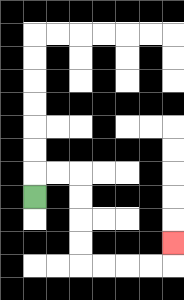{'start': '[1, 8]', 'end': '[7, 10]', 'path_directions': 'U,R,R,D,D,D,D,R,R,R,R,U', 'path_coordinates': '[[1, 8], [1, 7], [2, 7], [3, 7], [3, 8], [3, 9], [3, 10], [3, 11], [4, 11], [5, 11], [6, 11], [7, 11], [7, 10]]'}